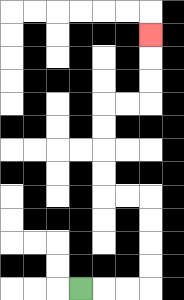{'start': '[3, 12]', 'end': '[6, 1]', 'path_directions': 'R,R,R,U,U,U,U,L,L,U,U,U,U,R,R,U,U,U', 'path_coordinates': '[[3, 12], [4, 12], [5, 12], [6, 12], [6, 11], [6, 10], [6, 9], [6, 8], [5, 8], [4, 8], [4, 7], [4, 6], [4, 5], [4, 4], [5, 4], [6, 4], [6, 3], [6, 2], [6, 1]]'}